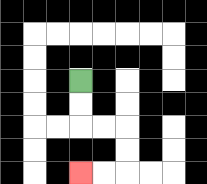{'start': '[3, 3]', 'end': '[3, 7]', 'path_directions': 'D,D,R,R,D,D,L,L', 'path_coordinates': '[[3, 3], [3, 4], [3, 5], [4, 5], [5, 5], [5, 6], [5, 7], [4, 7], [3, 7]]'}